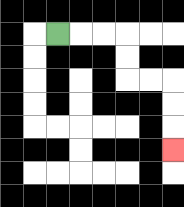{'start': '[2, 1]', 'end': '[7, 6]', 'path_directions': 'R,R,R,D,D,R,R,D,D,D', 'path_coordinates': '[[2, 1], [3, 1], [4, 1], [5, 1], [5, 2], [5, 3], [6, 3], [7, 3], [7, 4], [7, 5], [7, 6]]'}